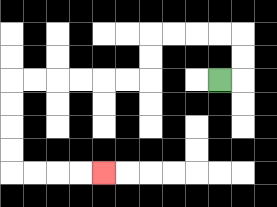{'start': '[9, 3]', 'end': '[4, 7]', 'path_directions': 'R,U,U,L,L,L,L,D,D,L,L,L,L,L,L,D,D,D,D,R,R,R,R', 'path_coordinates': '[[9, 3], [10, 3], [10, 2], [10, 1], [9, 1], [8, 1], [7, 1], [6, 1], [6, 2], [6, 3], [5, 3], [4, 3], [3, 3], [2, 3], [1, 3], [0, 3], [0, 4], [0, 5], [0, 6], [0, 7], [1, 7], [2, 7], [3, 7], [4, 7]]'}